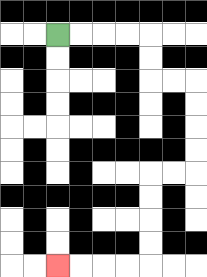{'start': '[2, 1]', 'end': '[2, 11]', 'path_directions': 'R,R,R,R,D,D,R,R,D,D,D,D,L,L,D,D,D,D,L,L,L,L', 'path_coordinates': '[[2, 1], [3, 1], [4, 1], [5, 1], [6, 1], [6, 2], [6, 3], [7, 3], [8, 3], [8, 4], [8, 5], [8, 6], [8, 7], [7, 7], [6, 7], [6, 8], [6, 9], [6, 10], [6, 11], [5, 11], [4, 11], [3, 11], [2, 11]]'}